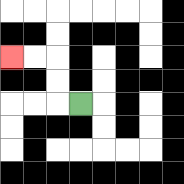{'start': '[3, 4]', 'end': '[0, 2]', 'path_directions': 'L,U,U,L,L', 'path_coordinates': '[[3, 4], [2, 4], [2, 3], [2, 2], [1, 2], [0, 2]]'}